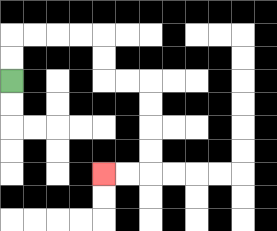{'start': '[0, 3]', 'end': '[4, 7]', 'path_directions': 'U,U,R,R,R,R,D,D,R,R,D,D,D,D,L,L', 'path_coordinates': '[[0, 3], [0, 2], [0, 1], [1, 1], [2, 1], [3, 1], [4, 1], [4, 2], [4, 3], [5, 3], [6, 3], [6, 4], [6, 5], [6, 6], [6, 7], [5, 7], [4, 7]]'}